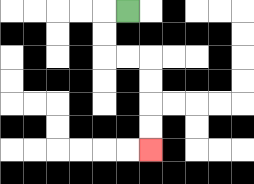{'start': '[5, 0]', 'end': '[6, 6]', 'path_directions': 'L,D,D,R,R,D,D,D,D', 'path_coordinates': '[[5, 0], [4, 0], [4, 1], [4, 2], [5, 2], [6, 2], [6, 3], [6, 4], [6, 5], [6, 6]]'}